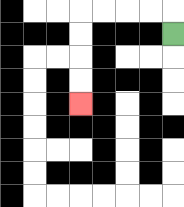{'start': '[7, 1]', 'end': '[3, 4]', 'path_directions': 'U,L,L,L,L,D,D,D,D', 'path_coordinates': '[[7, 1], [7, 0], [6, 0], [5, 0], [4, 0], [3, 0], [3, 1], [3, 2], [3, 3], [3, 4]]'}